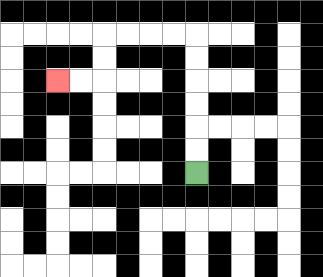{'start': '[8, 7]', 'end': '[2, 3]', 'path_directions': 'U,U,U,U,U,U,L,L,L,L,D,D,L,L', 'path_coordinates': '[[8, 7], [8, 6], [8, 5], [8, 4], [8, 3], [8, 2], [8, 1], [7, 1], [6, 1], [5, 1], [4, 1], [4, 2], [4, 3], [3, 3], [2, 3]]'}